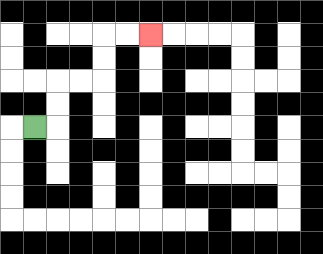{'start': '[1, 5]', 'end': '[6, 1]', 'path_directions': 'R,U,U,R,R,U,U,R,R', 'path_coordinates': '[[1, 5], [2, 5], [2, 4], [2, 3], [3, 3], [4, 3], [4, 2], [4, 1], [5, 1], [6, 1]]'}